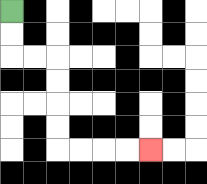{'start': '[0, 0]', 'end': '[6, 6]', 'path_directions': 'D,D,R,R,D,D,D,D,R,R,R,R', 'path_coordinates': '[[0, 0], [0, 1], [0, 2], [1, 2], [2, 2], [2, 3], [2, 4], [2, 5], [2, 6], [3, 6], [4, 6], [5, 6], [6, 6]]'}